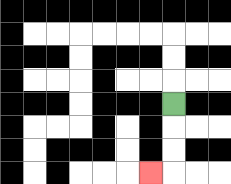{'start': '[7, 4]', 'end': '[6, 7]', 'path_directions': 'D,D,D,L', 'path_coordinates': '[[7, 4], [7, 5], [7, 6], [7, 7], [6, 7]]'}